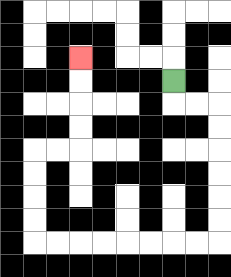{'start': '[7, 3]', 'end': '[3, 2]', 'path_directions': 'D,R,R,D,D,D,D,D,D,L,L,L,L,L,L,L,L,U,U,U,U,R,R,U,U,U,U', 'path_coordinates': '[[7, 3], [7, 4], [8, 4], [9, 4], [9, 5], [9, 6], [9, 7], [9, 8], [9, 9], [9, 10], [8, 10], [7, 10], [6, 10], [5, 10], [4, 10], [3, 10], [2, 10], [1, 10], [1, 9], [1, 8], [1, 7], [1, 6], [2, 6], [3, 6], [3, 5], [3, 4], [3, 3], [3, 2]]'}